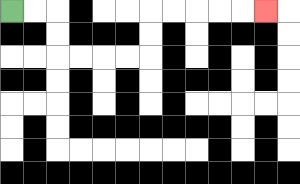{'start': '[0, 0]', 'end': '[11, 0]', 'path_directions': 'R,R,D,D,R,R,R,R,U,U,R,R,R,R,R', 'path_coordinates': '[[0, 0], [1, 0], [2, 0], [2, 1], [2, 2], [3, 2], [4, 2], [5, 2], [6, 2], [6, 1], [6, 0], [7, 0], [8, 0], [9, 0], [10, 0], [11, 0]]'}